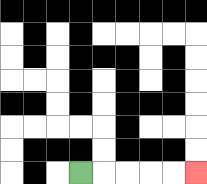{'start': '[3, 7]', 'end': '[8, 7]', 'path_directions': 'R,R,R,R,R', 'path_coordinates': '[[3, 7], [4, 7], [5, 7], [6, 7], [7, 7], [8, 7]]'}